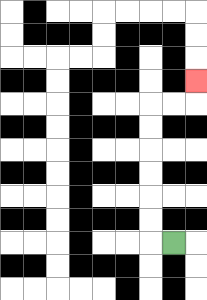{'start': '[7, 10]', 'end': '[8, 3]', 'path_directions': 'L,U,U,U,U,U,U,R,R,U', 'path_coordinates': '[[7, 10], [6, 10], [6, 9], [6, 8], [6, 7], [6, 6], [6, 5], [6, 4], [7, 4], [8, 4], [8, 3]]'}